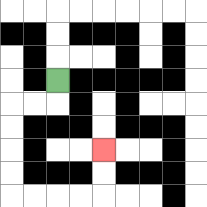{'start': '[2, 3]', 'end': '[4, 6]', 'path_directions': 'D,L,L,D,D,D,D,R,R,R,R,U,U', 'path_coordinates': '[[2, 3], [2, 4], [1, 4], [0, 4], [0, 5], [0, 6], [0, 7], [0, 8], [1, 8], [2, 8], [3, 8], [4, 8], [4, 7], [4, 6]]'}